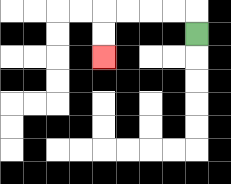{'start': '[8, 1]', 'end': '[4, 2]', 'path_directions': 'U,L,L,L,L,D,D', 'path_coordinates': '[[8, 1], [8, 0], [7, 0], [6, 0], [5, 0], [4, 0], [4, 1], [4, 2]]'}